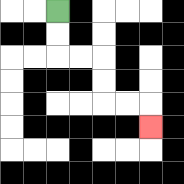{'start': '[2, 0]', 'end': '[6, 5]', 'path_directions': 'D,D,R,R,D,D,R,R,D', 'path_coordinates': '[[2, 0], [2, 1], [2, 2], [3, 2], [4, 2], [4, 3], [4, 4], [5, 4], [6, 4], [6, 5]]'}